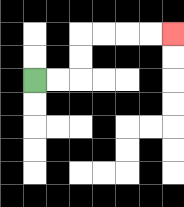{'start': '[1, 3]', 'end': '[7, 1]', 'path_directions': 'R,R,U,U,R,R,R,R', 'path_coordinates': '[[1, 3], [2, 3], [3, 3], [3, 2], [3, 1], [4, 1], [5, 1], [6, 1], [7, 1]]'}